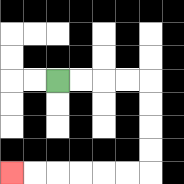{'start': '[2, 3]', 'end': '[0, 7]', 'path_directions': 'R,R,R,R,D,D,D,D,L,L,L,L,L,L', 'path_coordinates': '[[2, 3], [3, 3], [4, 3], [5, 3], [6, 3], [6, 4], [6, 5], [6, 6], [6, 7], [5, 7], [4, 7], [3, 7], [2, 7], [1, 7], [0, 7]]'}